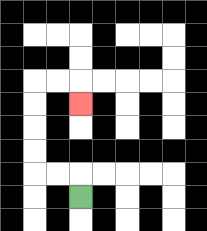{'start': '[3, 8]', 'end': '[3, 4]', 'path_directions': 'U,L,L,U,U,U,U,R,R,D', 'path_coordinates': '[[3, 8], [3, 7], [2, 7], [1, 7], [1, 6], [1, 5], [1, 4], [1, 3], [2, 3], [3, 3], [3, 4]]'}